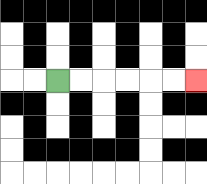{'start': '[2, 3]', 'end': '[8, 3]', 'path_directions': 'R,R,R,R,R,R', 'path_coordinates': '[[2, 3], [3, 3], [4, 3], [5, 3], [6, 3], [7, 3], [8, 3]]'}